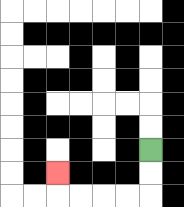{'start': '[6, 6]', 'end': '[2, 7]', 'path_directions': 'D,D,L,L,L,L,U', 'path_coordinates': '[[6, 6], [6, 7], [6, 8], [5, 8], [4, 8], [3, 8], [2, 8], [2, 7]]'}